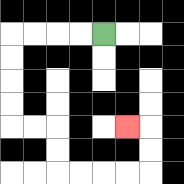{'start': '[4, 1]', 'end': '[5, 5]', 'path_directions': 'L,L,L,L,D,D,D,D,R,R,D,D,R,R,R,R,U,U,L', 'path_coordinates': '[[4, 1], [3, 1], [2, 1], [1, 1], [0, 1], [0, 2], [0, 3], [0, 4], [0, 5], [1, 5], [2, 5], [2, 6], [2, 7], [3, 7], [4, 7], [5, 7], [6, 7], [6, 6], [6, 5], [5, 5]]'}